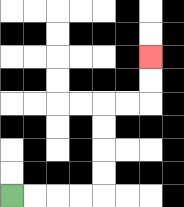{'start': '[0, 8]', 'end': '[6, 2]', 'path_directions': 'R,R,R,R,U,U,U,U,R,R,U,U', 'path_coordinates': '[[0, 8], [1, 8], [2, 8], [3, 8], [4, 8], [4, 7], [4, 6], [4, 5], [4, 4], [5, 4], [6, 4], [6, 3], [6, 2]]'}